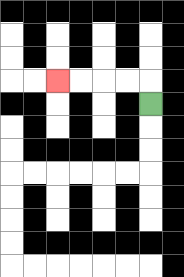{'start': '[6, 4]', 'end': '[2, 3]', 'path_directions': 'U,L,L,L,L', 'path_coordinates': '[[6, 4], [6, 3], [5, 3], [4, 3], [3, 3], [2, 3]]'}